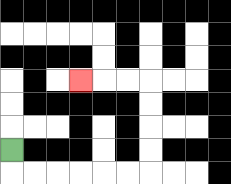{'start': '[0, 6]', 'end': '[3, 3]', 'path_directions': 'D,R,R,R,R,R,R,U,U,U,U,L,L,L', 'path_coordinates': '[[0, 6], [0, 7], [1, 7], [2, 7], [3, 7], [4, 7], [5, 7], [6, 7], [6, 6], [6, 5], [6, 4], [6, 3], [5, 3], [4, 3], [3, 3]]'}